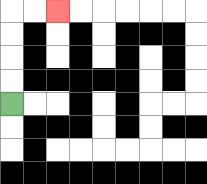{'start': '[0, 4]', 'end': '[2, 0]', 'path_directions': 'U,U,U,U,R,R', 'path_coordinates': '[[0, 4], [0, 3], [0, 2], [0, 1], [0, 0], [1, 0], [2, 0]]'}